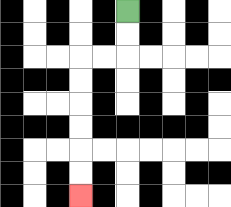{'start': '[5, 0]', 'end': '[3, 8]', 'path_directions': 'D,D,L,L,D,D,D,D,D,D', 'path_coordinates': '[[5, 0], [5, 1], [5, 2], [4, 2], [3, 2], [3, 3], [3, 4], [3, 5], [3, 6], [3, 7], [3, 8]]'}